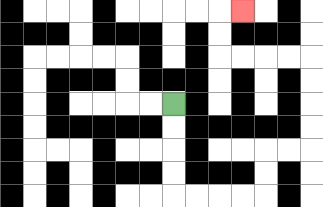{'start': '[7, 4]', 'end': '[10, 0]', 'path_directions': 'D,D,D,D,R,R,R,R,U,U,R,R,U,U,U,U,L,L,L,L,U,U,R', 'path_coordinates': '[[7, 4], [7, 5], [7, 6], [7, 7], [7, 8], [8, 8], [9, 8], [10, 8], [11, 8], [11, 7], [11, 6], [12, 6], [13, 6], [13, 5], [13, 4], [13, 3], [13, 2], [12, 2], [11, 2], [10, 2], [9, 2], [9, 1], [9, 0], [10, 0]]'}